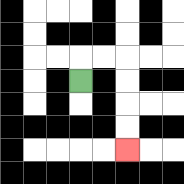{'start': '[3, 3]', 'end': '[5, 6]', 'path_directions': 'U,R,R,D,D,D,D', 'path_coordinates': '[[3, 3], [3, 2], [4, 2], [5, 2], [5, 3], [5, 4], [5, 5], [5, 6]]'}